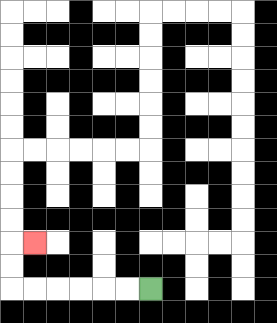{'start': '[6, 12]', 'end': '[1, 10]', 'path_directions': 'L,L,L,L,L,L,U,U,R', 'path_coordinates': '[[6, 12], [5, 12], [4, 12], [3, 12], [2, 12], [1, 12], [0, 12], [0, 11], [0, 10], [1, 10]]'}